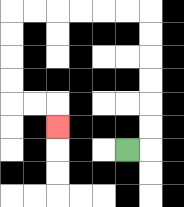{'start': '[5, 6]', 'end': '[2, 5]', 'path_directions': 'R,U,U,U,U,U,U,L,L,L,L,L,L,D,D,D,D,R,R,D', 'path_coordinates': '[[5, 6], [6, 6], [6, 5], [6, 4], [6, 3], [6, 2], [6, 1], [6, 0], [5, 0], [4, 0], [3, 0], [2, 0], [1, 0], [0, 0], [0, 1], [0, 2], [0, 3], [0, 4], [1, 4], [2, 4], [2, 5]]'}